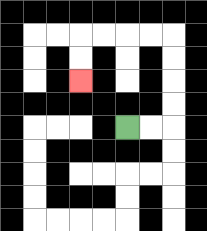{'start': '[5, 5]', 'end': '[3, 3]', 'path_directions': 'R,R,U,U,U,U,L,L,L,L,D,D', 'path_coordinates': '[[5, 5], [6, 5], [7, 5], [7, 4], [7, 3], [7, 2], [7, 1], [6, 1], [5, 1], [4, 1], [3, 1], [3, 2], [3, 3]]'}